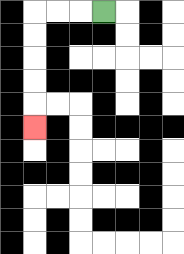{'start': '[4, 0]', 'end': '[1, 5]', 'path_directions': 'L,L,L,D,D,D,D,D', 'path_coordinates': '[[4, 0], [3, 0], [2, 0], [1, 0], [1, 1], [1, 2], [1, 3], [1, 4], [1, 5]]'}